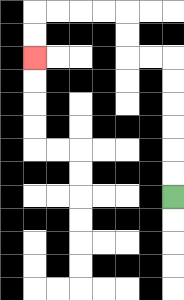{'start': '[7, 8]', 'end': '[1, 2]', 'path_directions': 'U,U,U,U,U,U,L,L,U,U,L,L,L,L,D,D', 'path_coordinates': '[[7, 8], [7, 7], [7, 6], [7, 5], [7, 4], [7, 3], [7, 2], [6, 2], [5, 2], [5, 1], [5, 0], [4, 0], [3, 0], [2, 0], [1, 0], [1, 1], [1, 2]]'}